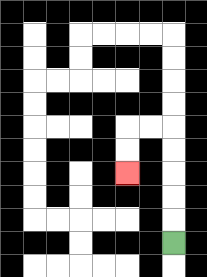{'start': '[7, 10]', 'end': '[5, 7]', 'path_directions': 'U,U,U,U,U,L,L,D,D', 'path_coordinates': '[[7, 10], [7, 9], [7, 8], [7, 7], [7, 6], [7, 5], [6, 5], [5, 5], [5, 6], [5, 7]]'}